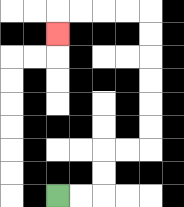{'start': '[2, 8]', 'end': '[2, 1]', 'path_directions': 'R,R,U,U,R,R,U,U,U,U,U,U,L,L,L,L,D', 'path_coordinates': '[[2, 8], [3, 8], [4, 8], [4, 7], [4, 6], [5, 6], [6, 6], [6, 5], [6, 4], [6, 3], [6, 2], [6, 1], [6, 0], [5, 0], [4, 0], [3, 0], [2, 0], [2, 1]]'}